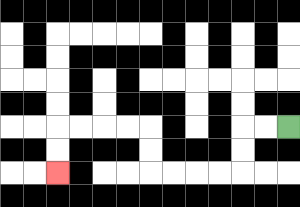{'start': '[12, 5]', 'end': '[2, 7]', 'path_directions': 'L,L,D,D,L,L,L,L,U,U,L,L,L,L,D,D', 'path_coordinates': '[[12, 5], [11, 5], [10, 5], [10, 6], [10, 7], [9, 7], [8, 7], [7, 7], [6, 7], [6, 6], [6, 5], [5, 5], [4, 5], [3, 5], [2, 5], [2, 6], [2, 7]]'}